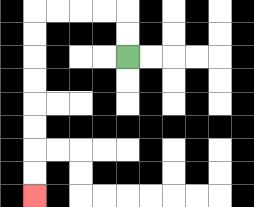{'start': '[5, 2]', 'end': '[1, 8]', 'path_directions': 'U,U,L,L,L,L,D,D,D,D,D,D,D,D', 'path_coordinates': '[[5, 2], [5, 1], [5, 0], [4, 0], [3, 0], [2, 0], [1, 0], [1, 1], [1, 2], [1, 3], [1, 4], [1, 5], [1, 6], [1, 7], [1, 8]]'}